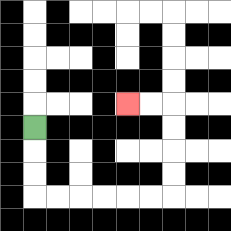{'start': '[1, 5]', 'end': '[5, 4]', 'path_directions': 'D,D,D,R,R,R,R,R,R,U,U,U,U,L,L', 'path_coordinates': '[[1, 5], [1, 6], [1, 7], [1, 8], [2, 8], [3, 8], [4, 8], [5, 8], [6, 8], [7, 8], [7, 7], [7, 6], [7, 5], [7, 4], [6, 4], [5, 4]]'}